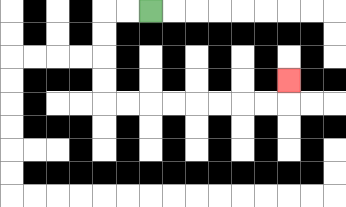{'start': '[6, 0]', 'end': '[12, 3]', 'path_directions': 'L,L,D,D,D,D,R,R,R,R,R,R,R,R,U', 'path_coordinates': '[[6, 0], [5, 0], [4, 0], [4, 1], [4, 2], [4, 3], [4, 4], [5, 4], [6, 4], [7, 4], [8, 4], [9, 4], [10, 4], [11, 4], [12, 4], [12, 3]]'}